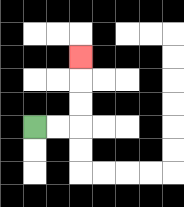{'start': '[1, 5]', 'end': '[3, 2]', 'path_directions': 'R,R,U,U,U', 'path_coordinates': '[[1, 5], [2, 5], [3, 5], [3, 4], [3, 3], [3, 2]]'}